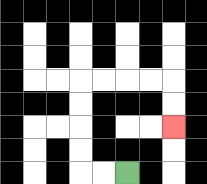{'start': '[5, 7]', 'end': '[7, 5]', 'path_directions': 'L,L,U,U,U,U,R,R,R,R,D,D', 'path_coordinates': '[[5, 7], [4, 7], [3, 7], [3, 6], [3, 5], [3, 4], [3, 3], [4, 3], [5, 3], [6, 3], [7, 3], [7, 4], [7, 5]]'}